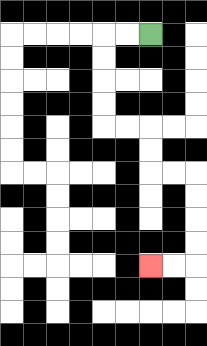{'start': '[6, 1]', 'end': '[6, 11]', 'path_directions': 'L,L,D,D,D,D,R,R,D,D,R,R,D,D,D,D,L,L', 'path_coordinates': '[[6, 1], [5, 1], [4, 1], [4, 2], [4, 3], [4, 4], [4, 5], [5, 5], [6, 5], [6, 6], [6, 7], [7, 7], [8, 7], [8, 8], [8, 9], [8, 10], [8, 11], [7, 11], [6, 11]]'}